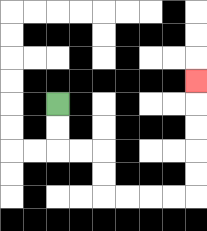{'start': '[2, 4]', 'end': '[8, 3]', 'path_directions': 'D,D,R,R,D,D,R,R,R,R,U,U,U,U,U', 'path_coordinates': '[[2, 4], [2, 5], [2, 6], [3, 6], [4, 6], [4, 7], [4, 8], [5, 8], [6, 8], [7, 8], [8, 8], [8, 7], [8, 6], [8, 5], [8, 4], [8, 3]]'}